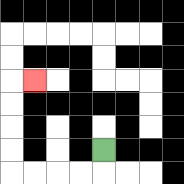{'start': '[4, 6]', 'end': '[1, 3]', 'path_directions': 'D,L,L,L,L,U,U,U,U,R', 'path_coordinates': '[[4, 6], [4, 7], [3, 7], [2, 7], [1, 7], [0, 7], [0, 6], [0, 5], [0, 4], [0, 3], [1, 3]]'}